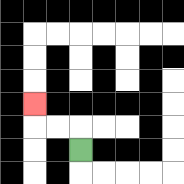{'start': '[3, 6]', 'end': '[1, 4]', 'path_directions': 'U,L,L,U', 'path_coordinates': '[[3, 6], [3, 5], [2, 5], [1, 5], [1, 4]]'}